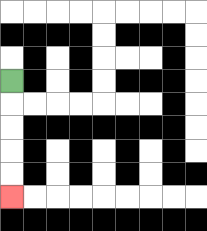{'start': '[0, 3]', 'end': '[0, 8]', 'path_directions': 'D,D,D,D,D', 'path_coordinates': '[[0, 3], [0, 4], [0, 5], [0, 6], [0, 7], [0, 8]]'}